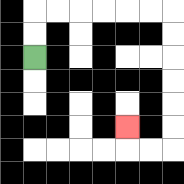{'start': '[1, 2]', 'end': '[5, 5]', 'path_directions': 'U,U,R,R,R,R,R,R,D,D,D,D,D,D,L,L,U', 'path_coordinates': '[[1, 2], [1, 1], [1, 0], [2, 0], [3, 0], [4, 0], [5, 0], [6, 0], [7, 0], [7, 1], [7, 2], [7, 3], [7, 4], [7, 5], [7, 6], [6, 6], [5, 6], [5, 5]]'}